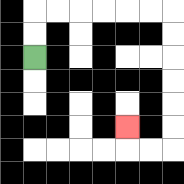{'start': '[1, 2]', 'end': '[5, 5]', 'path_directions': 'U,U,R,R,R,R,R,R,D,D,D,D,D,D,L,L,U', 'path_coordinates': '[[1, 2], [1, 1], [1, 0], [2, 0], [3, 0], [4, 0], [5, 0], [6, 0], [7, 0], [7, 1], [7, 2], [7, 3], [7, 4], [7, 5], [7, 6], [6, 6], [5, 6], [5, 5]]'}